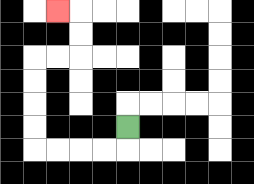{'start': '[5, 5]', 'end': '[2, 0]', 'path_directions': 'D,L,L,L,L,U,U,U,U,R,R,U,U,L', 'path_coordinates': '[[5, 5], [5, 6], [4, 6], [3, 6], [2, 6], [1, 6], [1, 5], [1, 4], [1, 3], [1, 2], [2, 2], [3, 2], [3, 1], [3, 0], [2, 0]]'}